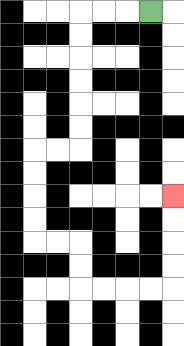{'start': '[6, 0]', 'end': '[7, 8]', 'path_directions': 'L,L,L,D,D,D,D,D,D,L,L,D,D,D,D,R,R,D,D,R,R,R,R,U,U,U,U', 'path_coordinates': '[[6, 0], [5, 0], [4, 0], [3, 0], [3, 1], [3, 2], [3, 3], [3, 4], [3, 5], [3, 6], [2, 6], [1, 6], [1, 7], [1, 8], [1, 9], [1, 10], [2, 10], [3, 10], [3, 11], [3, 12], [4, 12], [5, 12], [6, 12], [7, 12], [7, 11], [7, 10], [7, 9], [7, 8]]'}